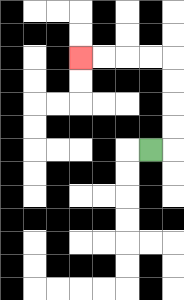{'start': '[6, 6]', 'end': '[3, 2]', 'path_directions': 'R,U,U,U,U,L,L,L,L', 'path_coordinates': '[[6, 6], [7, 6], [7, 5], [7, 4], [7, 3], [7, 2], [6, 2], [5, 2], [4, 2], [3, 2]]'}